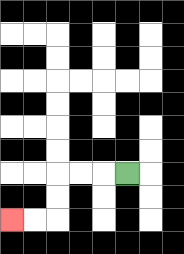{'start': '[5, 7]', 'end': '[0, 9]', 'path_directions': 'L,L,L,D,D,L,L', 'path_coordinates': '[[5, 7], [4, 7], [3, 7], [2, 7], [2, 8], [2, 9], [1, 9], [0, 9]]'}